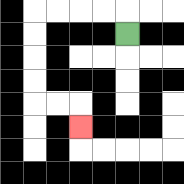{'start': '[5, 1]', 'end': '[3, 5]', 'path_directions': 'U,L,L,L,L,D,D,D,D,R,R,D', 'path_coordinates': '[[5, 1], [5, 0], [4, 0], [3, 0], [2, 0], [1, 0], [1, 1], [1, 2], [1, 3], [1, 4], [2, 4], [3, 4], [3, 5]]'}